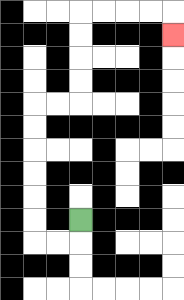{'start': '[3, 9]', 'end': '[7, 1]', 'path_directions': 'D,L,L,U,U,U,U,U,U,R,R,U,U,U,U,R,R,R,R,D', 'path_coordinates': '[[3, 9], [3, 10], [2, 10], [1, 10], [1, 9], [1, 8], [1, 7], [1, 6], [1, 5], [1, 4], [2, 4], [3, 4], [3, 3], [3, 2], [3, 1], [3, 0], [4, 0], [5, 0], [6, 0], [7, 0], [7, 1]]'}